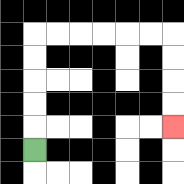{'start': '[1, 6]', 'end': '[7, 5]', 'path_directions': 'U,U,U,U,U,R,R,R,R,R,R,D,D,D,D', 'path_coordinates': '[[1, 6], [1, 5], [1, 4], [1, 3], [1, 2], [1, 1], [2, 1], [3, 1], [4, 1], [5, 1], [6, 1], [7, 1], [7, 2], [7, 3], [7, 4], [7, 5]]'}